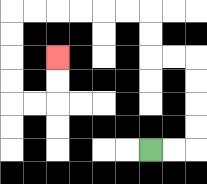{'start': '[6, 6]', 'end': '[2, 2]', 'path_directions': 'R,R,U,U,U,U,L,L,U,U,L,L,L,L,L,L,D,D,D,D,R,R,U,U', 'path_coordinates': '[[6, 6], [7, 6], [8, 6], [8, 5], [8, 4], [8, 3], [8, 2], [7, 2], [6, 2], [6, 1], [6, 0], [5, 0], [4, 0], [3, 0], [2, 0], [1, 0], [0, 0], [0, 1], [0, 2], [0, 3], [0, 4], [1, 4], [2, 4], [2, 3], [2, 2]]'}